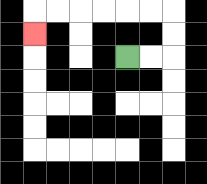{'start': '[5, 2]', 'end': '[1, 1]', 'path_directions': 'R,R,U,U,L,L,L,L,L,L,D', 'path_coordinates': '[[5, 2], [6, 2], [7, 2], [7, 1], [7, 0], [6, 0], [5, 0], [4, 0], [3, 0], [2, 0], [1, 0], [1, 1]]'}